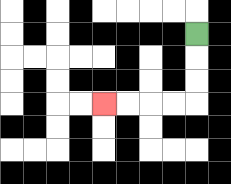{'start': '[8, 1]', 'end': '[4, 4]', 'path_directions': 'D,D,D,L,L,L,L', 'path_coordinates': '[[8, 1], [8, 2], [8, 3], [8, 4], [7, 4], [6, 4], [5, 4], [4, 4]]'}